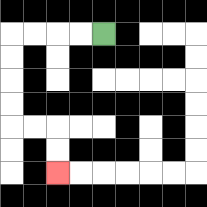{'start': '[4, 1]', 'end': '[2, 7]', 'path_directions': 'L,L,L,L,D,D,D,D,R,R,D,D', 'path_coordinates': '[[4, 1], [3, 1], [2, 1], [1, 1], [0, 1], [0, 2], [0, 3], [0, 4], [0, 5], [1, 5], [2, 5], [2, 6], [2, 7]]'}